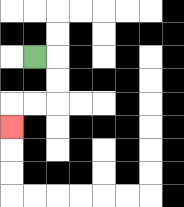{'start': '[1, 2]', 'end': '[0, 5]', 'path_directions': 'R,D,D,L,L,D', 'path_coordinates': '[[1, 2], [2, 2], [2, 3], [2, 4], [1, 4], [0, 4], [0, 5]]'}